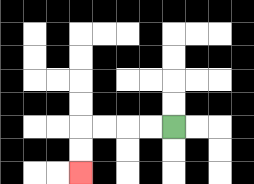{'start': '[7, 5]', 'end': '[3, 7]', 'path_directions': 'L,L,L,L,D,D', 'path_coordinates': '[[7, 5], [6, 5], [5, 5], [4, 5], [3, 5], [3, 6], [3, 7]]'}